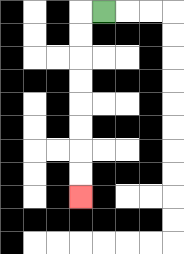{'start': '[4, 0]', 'end': '[3, 8]', 'path_directions': 'L,D,D,D,D,D,D,D,D', 'path_coordinates': '[[4, 0], [3, 0], [3, 1], [3, 2], [3, 3], [3, 4], [3, 5], [3, 6], [3, 7], [3, 8]]'}